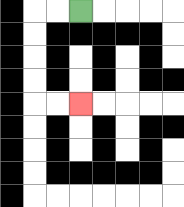{'start': '[3, 0]', 'end': '[3, 4]', 'path_directions': 'L,L,D,D,D,D,R,R', 'path_coordinates': '[[3, 0], [2, 0], [1, 0], [1, 1], [1, 2], [1, 3], [1, 4], [2, 4], [3, 4]]'}